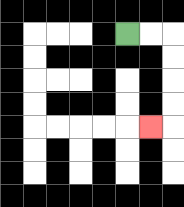{'start': '[5, 1]', 'end': '[6, 5]', 'path_directions': 'R,R,D,D,D,D,L', 'path_coordinates': '[[5, 1], [6, 1], [7, 1], [7, 2], [7, 3], [7, 4], [7, 5], [6, 5]]'}